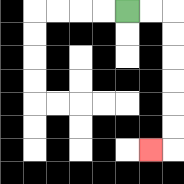{'start': '[5, 0]', 'end': '[6, 6]', 'path_directions': 'R,R,D,D,D,D,D,D,L', 'path_coordinates': '[[5, 0], [6, 0], [7, 0], [7, 1], [7, 2], [7, 3], [7, 4], [7, 5], [7, 6], [6, 6]]'}